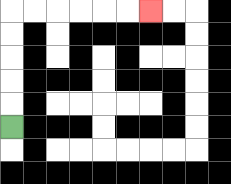{'start': '[0, 5]', 'end': '[6, 0]', 'path_directions': 'U,U,U,U,U,R,R,R,R,R,R', 'path_coordinates': '[[0, 5], [0, 4], [0, 3], [0, 2], [0, 1], [0, 0], [1, 0], [2, 0], [3, 0], [4, 0], [5, 0], [6, 0]]'}